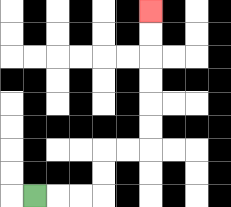{'start': '[1, 8]', 'end': '[6, 0]', 'path_directions': 'R,R,R,U,U,R,R,U,U,U,U,U,U', 'path_coordinates': '[[1, 8], [2, 8], [3, 8], [4, 8], [4, 7], [4, 6], [5, 6], [6, 6], [6, 5], [6, 4], [6, 3], [6, 2], [6, 1], [6, 0]]'}